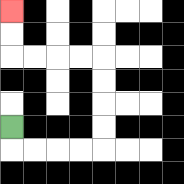{'start': '[0, 5]', 'end': '[0, 0]', 'path_directions': 'D,R,R,R,R,U,U,U,U,L,L,L,L,U,U', 'path_coordinates': '[[0, 5], [0, 6], [1, 6], [2, 6], [3, 6], [4, 6], [4, 5], [4, 4], [4, 3], [4, 2], [3, 2], [2, 2], [1, 2], [0, 2], [0, 1], [0, 0]]'}